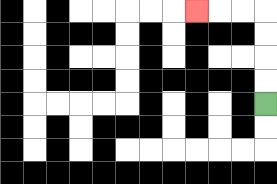{'start': '[11, 4]', 'end': '[8, 0]', 'path_directions': 'U,U,U,U,L,L,L', 'path_coordinates': '[[11, 4], [11, 3], [11, 2], [11, 1], [11, 0], [10, 0], [9, 0], [8, 0]]'}